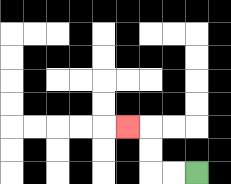{'start': '[8, 7]', 'end': '[5, 5]', 'path_directions': 'L,L,U,U,L', 'path_coordinates': '[[8, 7], [7, 7], [6, 7], [6, 6], [6, 5], [5, 5]]'}